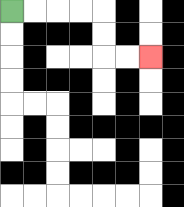{'start': '[0, 0]', 'end': '[6, 2]', 'path_directions': 'R,R,R,R,D,D,R,R', 'path_coordinates': '[[0, 0], [1, 0], [2, 0], [3, 0], [4, 0], [4, 1], [4, 2], [5, 2], [6, 2]]'}